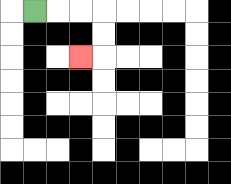{'start': '[1, 0]', 'end': '[3, 2]', 'path_directions': 'R,R,R,D,D,L', 'path_coordinates': '[[1, 0], [2, 0], [3, 0], [4, 0], [4, 1], [4, 2], [3, 2]]'}